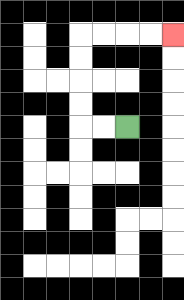{'start': '[5, 5]', 'end': '[7, 1]', 'path_directions': 'L,L,U,U,U,U,R,R,R,R', 'path_coordinates': '[[5, 5], [4, 5], [3, 5], [3, 4], [3, 3], [3, 2], [3, 1], [4, 1], [5, 1], [6, 1], [7, 1]]'}